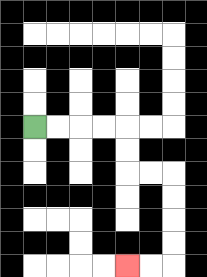{'start': '[1, 5]', 'end': '[5, 11]', 'path_directions': 'R,R,R,R,D,D,R,R,D,D,D,D,L,L', 'path_coordinates': '[[1, 5], [2, 5], [3, 5], [4, 5], [5, 5], [5, 6], [5, 7], [6, 7], [7, 7], [7, 8], [7, 9], [7, 10], [7, 11], [6, 11], [5, 11]]'}